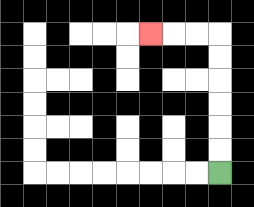{'start': '[9, 7]', 'end': '[6, 1]', 'path_directions': 'U,U,U,U,U,U,L,L,L', 'path_coordinates': '[[9, 7], [9, 6], [9, 5], [9, 4], [9, 3], [9, 2], [9, 1], [8, 1], [7, 1], [6, 1]]'}